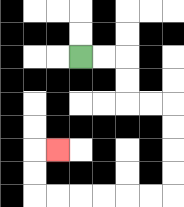{'start': '[3, 2]', 'end': '[2, 6]', 'path_directions': 'R,R,D,D,R,R,D,D,D,D,L,L,L,L,L,L,U,U,R', 'path_coordinates': '[[3, 2], [4, 2], [5, 2], [5, 3], [5, 4], [6, 4], [7, 4], [7, 5], [7, 6], [7, 7], [7, 8], [6, 8], [5, 8], [4, 8], [3, 8], [2, 8], [1, 8], [1, 7], [1, 6], [2, 6]]'}